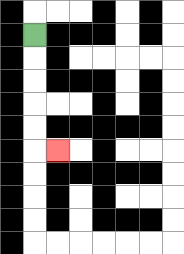{'start': '[1, 1]', 'end': '[2, 6]', 'path_directions': 'D,D,D,D,D,R', 'path_coordinates': '[[1, 1], [1, 2], [1, 3], [1, 4], [1, 5], [1, 6], [2, 6]]'}